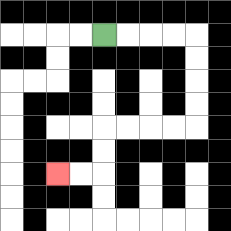{'start': '[4, 1]', 'end': '[2, 7]', 'path_directions': 'R,R,R,R,D,D,D,D,L,L,L,L,D,D,L,L', 'path_coordinates': '[[4, 1], [5, 1], [6, 1], [7, 1], [8, 1], [8, 2], [8, 3], [8, 4], [8, 5], [7, 5], [6, 5], [5, 5], [4, 5], [4, 6], [4, 7], [3, 7], [2, 7]]'}